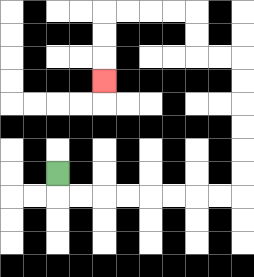{'start': '[2, 7]', 'end': '[4, 3]', 'path_directions': 'D,R,R,R,R,R,R,R,R,U,U,U,U,U,U,L,L,U,U,L,L,L,L,D,D,D', 'path_coordinates': '[[2, 7], [2, 8], [3, 8], [4, 8], [5, 8], [6, 8], [7, 8], [8, 8], [9, 8], [10, 8], [10, 7], [10, 6], [10, 5], [10, 4], [10, 3], [10, 2], [9, 2], [8, 2], [8, 1], [8, 0], [7, 0], [6, 0], [5, 0], [4, 0], [4, 1], [4, 2], [4, 3]]'}